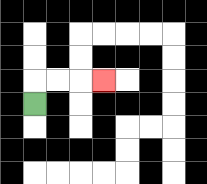{'start': '[1, 4]', 'end': '[4, 3]', 'path_directions': 'U,R,R,R', 'path_coordinates': '[[1, 4], [1, 3], [2, 3], [3, 3], [4, 3]]'}